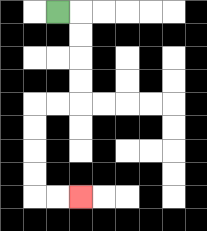{'start': '[2, 0]', 'end': '[3, 8]', 'path_directions': 'R,D,D,D,D,L,L,D,D,D,D,R,R', 'path_coordinates': '[[2, 0], [3, 0], [3, 1], [3, 2], [3, 3], [3, 4], [2, 4], [1, 4], [1, 5], [1, 6], [1, 7], [1, 8], [2, 8], [3, 8]]'}